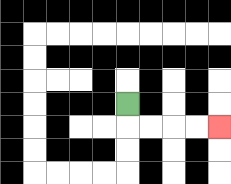{'start': '[5, 4]', 'end': '[9, 5]', 'path_directions': 'D,R,R,R,R', 'path_coordinates': '[[5, 4], [5, 5], [6, 5], [7, 5], [8, 5], [9, 5]]'}